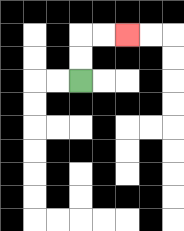{'start': '[3, 3]', 'end': '[5, 1]', 'path_directions': 'U,U,R,R', 'path_coordinates': '[[3, 3], [3, 2], [3, 1], [4, 1], [5, 1]]'}